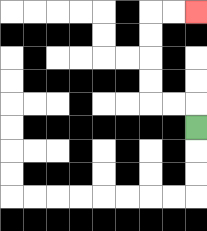{'start': '[8, 5]', 'end': '[8, 0]', 'path_directions': 'U,L,L,U,U,U,U,R,R', 'path_coordinates': '[[8, 5], [8, 4], [7, 4], [6, 4], [6, 3], [6, 2], [6, 1], [6, 0], [7, 0], [8, 0]]'}